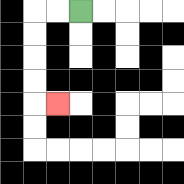{'start': '[3, 0]', 'end': '[2, 4]', 'path_directions': 'L,L,D,D,D,D,R', 'path_coordinates': '[[3, 0], [2, 0], [1, 0], [1, 1], [1, 2], [1, 3], [1, 4], [2, 4]]'}